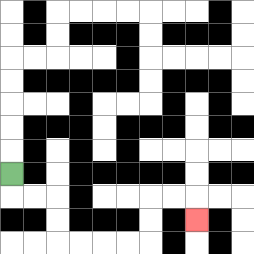{'start': '[0, 7]', 'end': '[8, 9]', 'path_directions': 'D,R,R,D,D,R,R,R,R,U,U,R,R,D', 'path_coordinates': '[[0, 7], [0, 8], [1, 8], [2, 8], [2, 9], [2, 10], [3, 10], [4, 10], [5, 10], [6, 10], [6, 9], [6, 8], [7, 8], [8, 8], [8, 9]]'}